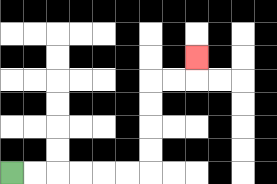{'start': '[0, 7]', 'end': '[8, 2]', 'path_directions': 'R,R,R,R,R,R,U,U,U,U,R,R,U', 'path_coordinates': '[[0, 7], [1, 7], [2, 7], [3, 7], [4, 7], [5, 7], [6, 7], [6, 6], [6, 5], [6, 4], [6, 3], [7, 3], [8, 3], [8, 2]]'}